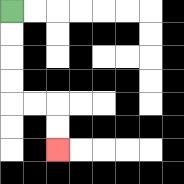{'start': '[0, 0]', 'end': '[2, 6]', 'path_directions': 'D,D,D,D,R,R,D,D', 'path_coordinates': '[[0, 0], [0, 1], [0, 2], [0, 3], [0, 4], [1, 4], [2, 4], [2, 5], [2, 6]]'}